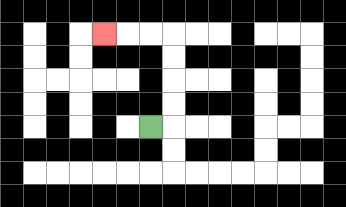{'start': '[6, 5]', 'end': '[4, 1]', 'path_directions': 'R,U,U,U,U,L,L,L', 'path_coordinates': '[[6, 5], [7, 5], [7, 4], [7, 3], [7, 2], [7, 1], [6, 1], [5, 1], [4, 1]]'}